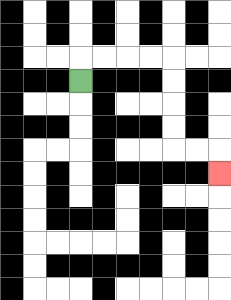{'start': '[3, 3]', 'end': '[9, 7]', 'path_directions': 'U,R,R,R,R,D,D,D,D,R,R,D', 'path_coordinates': '[[3, 3], [3, 2], [4, 2], [5, 2], [6, 2], [7, 2], [7, 3], [7, 4], [7, 5], [7, 6], [8, 6], [9, 6], [9, 7]]'}